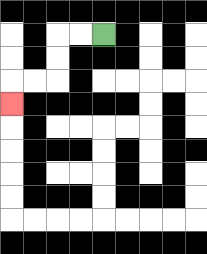{'start': '[4, 1]', 'end': '[0, 4]', 'path_directions': 'L,L,D,D,L,L,D', 'path_coordinates': '[[4, 1], [3, 1], [2, 1], [2, 2], [2, 3], [1, 3], [0, 3], [0, 4]]'}